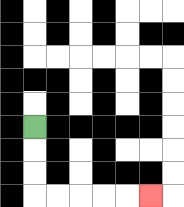{'start': '[1, 5]', 'end': '[6, 8]', 'path_directions': 'D,D,D,R,R,R,R,R', 'path_coordinates': '[[1, 5], [1, 6], [1, 7], [1, 8], [2, 8], [3, 8], [4, 8], [5, 8], [6, 8]]'}